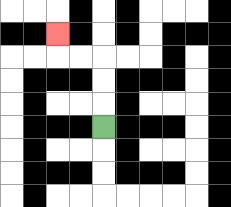{'start': '[4, 5]', 'end': '[2, 1]', 'path_directions': 'U,U,U,L,L,U', 'path_coordinates': '[[4, 5], [4, 4], [4, 3], [4, 2], [3, 2], [2, 2], [2, 1]]'}